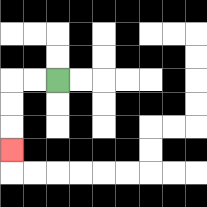{'start': '[2, 3]', 'end': '[0, 6]', 'path_directions': 'L,L,D,D,D', 'path_coordinates': '[[2, 3], [1, 3], [0, 3], [0, 4], [0, 5], [0, 6]]'}